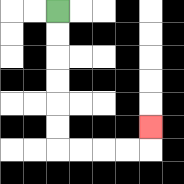{'start': '[2, 0]', 'end': '[6, 5]', 'path_directions': 'D,D,D,D,D,D,R,R,R,R,U', 'path_coordinates': '[[2, 0], [2, 1], [2, 2], [2, 3], [2, 4], [2, 5], [2, 6], [3, 6], [4, 6], [5, 6], [6, 6], [6, 5]]'}